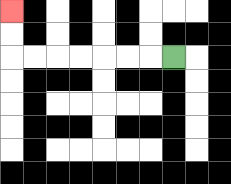{'start': '[7, 2]', 'end': '[0, 0]', 'path_directions': 'L,L,L,L,L,L,L,U,U', 'path_coordinates': '[[7, 2], [6, 2], [5, 2], [4, 2], [3, 2], [2, 2], [1, 2], [0, 2], [0, 1], [0, 0]]'}